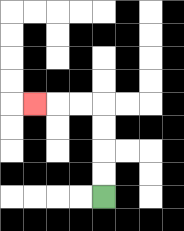{'start': '[4, 8]', 'end': '[1, 4]', 'path_directions': 'U,U,U,U,L,L,L', 'path_coordinates': '[[4, 8], [4, 7], [4, 6], [4, 5], [4, 4], [3, 4], [2, 4], [1, 4]]'}